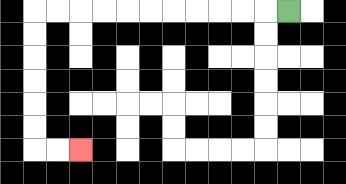{'start': '[12, 0]', 'end': '[3, 6]', 'path_directions': 'L,L,L,L,L,L,L,L,L,L,L,D,D,D,D,D,D,R,R', 'path_coordinates': '[[12, 0], [11, 0], [10, 0], [9, 0], [8, 0], [7, 0], [6, 0], [5, 0], [4, 0], [3, 0], [2, 0], [1, 0], [1, 1], [1, 2], [1, 3], [1, 4], [1, 5], [1, 6], [2, 6], [3, 6]]'}